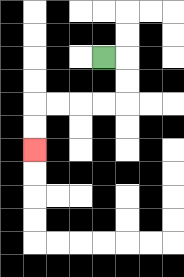{'start': '[4, 2]', 'end': '[1, 6]', 'path_directions': 'R,D,D,L,L,L,L,D,D', 'path_coordinates': '[[4, 2], [5, 2], [5, 3], [5, 4], [4, 4], [3, 4], [2, 4], [1, 4], [1, 5], [1, 6]]'}